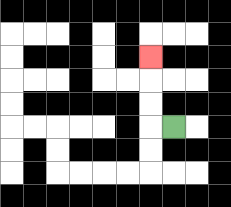{'start': '[7, 5]', 'end': '[6, 2]', 'path_directions': 'L,U,U,U', 'path_coordinates': '[[7, 5], [6, 5], [6, 4], [6, 3], [6, 2]]'}